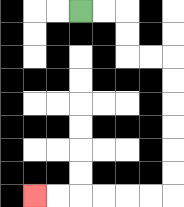{'start': '[3, 0]', 'end': '[1, 8]', 'path_directions': 'R,R,D,D,R,R,D,D,D,D,D,D,L,L,L,L,L,L', 'path_coordinates': '[[3, 0], [4, 0], [5, 0], [5, 1], [5, 2], [6, 2], [7, 2], [7, 3], [7, 4], [7, 5], [7, 6], [7, 7], [7, 8], [6, 8], [5, 8], [4, 8], [3, 8], [2, 8], [1, 8]]'}